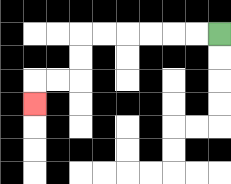{'start': '[9, 1]', 'end': '[1, 4]', 'path_directions': 'L,L,L,L,L,L,D,D,L,L,D', 'path_coordinates': '[[9, 1], [8, 1], [7, 1], [6, 1], [5, 1], [4, 1], [3, 1], [3, 2], [3, 3], [2, 3], [1, 3], [1, 4]]'}